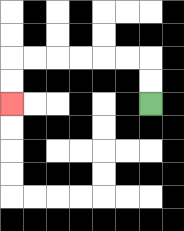{'start': '[6, 4]', 'end': '[0, 4]', 'path_directions': 'U,U,L,L,L,L,L,L,D,D', 'path_coordinates': '[[6, 4], [6, 3], [6, 2], [5, 2], [4, 2], [3, 2], [2, 2], [1, 2], [0, 2], [0, 3], [0, 4]]'}